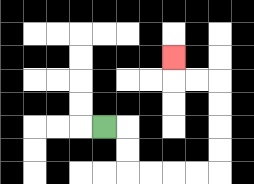{'start': '[4, 5]', 'end': '[7, 2]', 'path_directions': 'R,D,D,R,R,R,R,U,U,U,U,L,L,U', 'path_coordinates': '[[4, 5], [5, 5], [5, 6], [5, 7], [6, 7], [7, 7], [8, 7], [9, 7], [9, 6], [9, 5], [9, 4], [9, 3], [8, 3], [7, 3], [7, 2]]'}